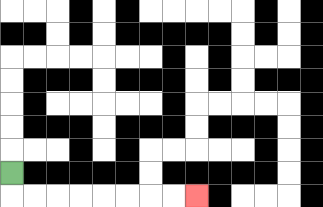{'start': '[0, 7]', 'end': '[8, 8]', 'path_directions': 'D,R,R,R,R,R,R,R,R', 'path_coordinates': '[[0, 7], [0, 8], [1, 8], [2, 8], [3, 8], [4, 8], [5, 8], [6, 8], [7, 8], [8, 8]]'}